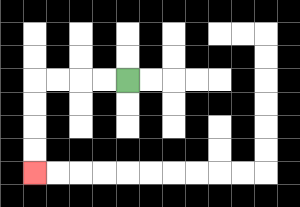{'start': '[5, 3]', 'end': '[1, 7]', 'path_directions': 'L,L,L,L,D,D,D,D', 'path_coordinates': '[[5, 3], [4, 3], [3, 3], [2, 3], [1, 3], [1, 4], [1, 5], [1, 6], [1, 7]]'}